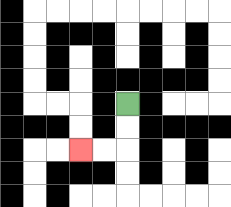{'start': '[5, 4]', 'end': '[3, 6]', 'path_directions': 'D,D,L,L', 'path_coordinates': '[[5, 4], [5, 5], [5, 6], [4, 6], [3, 6]]'}